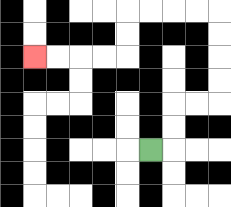{'start': '[6, 6]', 'end': '[1, 2]', 'path_directions': 'R,U,U,R,R,U,U,U,U,L,L,L,L,D,D,L,L,L,L', 'path_coordinates': '[[6, 6], [7, 6], [7, 5], [7, 4], [8, 4], [9, 4], [9, 3], [9, 2], [9, 1], [9, 0], [8, 0], [7, 0], [6, 0], [5, 0], [5, 1], [5, 2], [4, 2], [3, 2], [2, 2], [1, 2]]'}